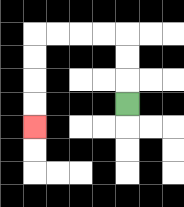{'start': '[5, 4]', 'end': '[1, 5]', 'path_directions': 'U,U,U,L,L,L,L,D,D,D,D', 'path_coordinates': '[[5, 4], [5, 3], [5, 2], [5, 1], [4, 1], [3, 1], [2, 1], [1, 1], [1, 2], [1, 3], [1, 4], [1, 5]]'}